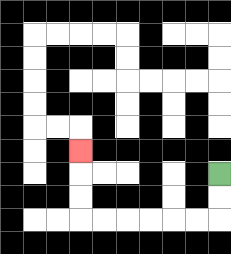{'start': '[9, 7]', 'end': '[3, 6]', 'path_directions': 'D,D,L,L,L,L,L,L,U,U,U', 'path_coordinates': '[[9, 7], [9, 8], [9, 9], [8, 9], [7, 9], [6, 9], [5, 9], [4, 9], [3, 9], [3, 8], [3, 7], [3, 6]]'}